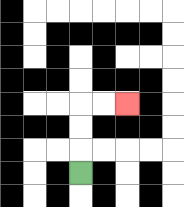{'start': '[3, 7]', 'end': '[5, 4]', 'path_directions': 'U,U,U,R,R', 'path_coordinates': '[[3, 7], [3, 6], [3, 5], [3, 4], [4, 4], [5, 4]]'}